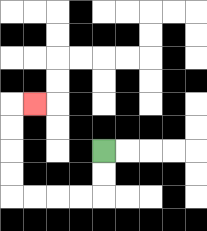{'start': '[4, 6]', 'end': '[1, 4]', 'path_directions': 'D,D,L,L,L,L,U,U,U,U,R', 'path_coordinates': '[[4, 6], [4, 7], [4, 8], [3, 8], [2, 8], [1, 8], [0, 8], [0, 7], [0, 6], [0, 5], [0, 4], [1, 4]]'}